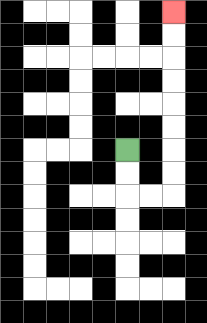{'start': '[5, 6]', 'end': '[7, 0]', 'path_directions': 'D,D,R,R,U,U,U,U,U,U,U,U', 'path_coordinates': '[[5, 6], [5, 7], [5, 8], [6, 8], [7, 8], [7, 7], [7, 6], [7, 5], [7, 4], [7, 3], [7, 2], [7, 1], [7, 0]]'}